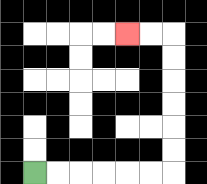{'start': '[1, 7]', 'end': '[5, 1]', 'path_directions': 'R,R,R,R,R,R,U,U,U,U,U,U,L,L', 'path_coordinates': '[[1, 7], [2, 7], [3, 7], [4, 7], [5, 7], [6, 7], [7, 7], [7, 6], [7, 5], [7, 4], [7, 3], [7, 2], [7, 1], [6, 1], [5, 1]]'}